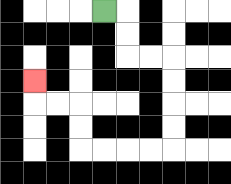{'start': '[4, 0]', 'end': '[1, 3]', 'path_directions': 'R,D,D,R,R,D,D,D,D,L,L,L,L,U,U,L,L,U', 'path_coordinates': '[[4, 0], [5, 0], [5, 1], [5, 2], [6, 2], [7, 2], [7, 3], [7, 4], [7, 5], [7, 6], [6, 6], [5, 6], [4, 6], [3, 6], [3, 5], [3, 4], [2, 4], [1, 4], [1, 3]]'}